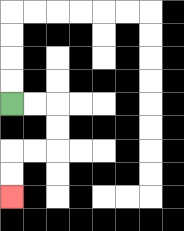{'start': '[0, 4]', 'end': '[0, 8]', 'path_directions': 'R,R,D,D,L,L,D,D', 'path_coordinates': '[[0, 4], [1, 4], [2, 4], [2, 5], [2, 6], [1, 6], [0, 6], [0, 7], [0, 8]]'}